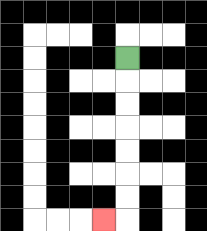{'start': '[5, 2]', 'end': '[4, 9]', 'path_directions': 'D,D,D,D,D,D,D,L', 'path_coordinates': '[[5, 2], [5, 3], [5, 4], [5, 5], [5, 6], [5, 7], [5, 8], [5, 9], [4, 9]]'}